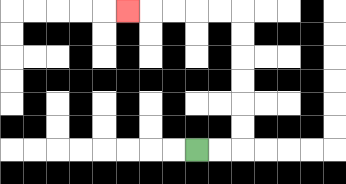{'start': '[8, 6]', 'end': '[5, 0]', 'path_directions': 'R,R,U,U,U,U,U,U,L,L,L,L,L', 'path_coordinates': '[[8, 6], [9, 6], [10, 6], [10, 5], [10, 4], [10, 3], [10, 2], [10, 1], [10, 0], [9, 0], [8, 0], [7, 0], [6, 0], [5, 0]]'}